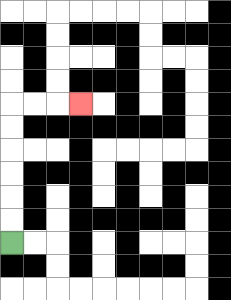{'start': '[0, 10]', 'end': '[3, 4]', 'path_directions': 'U,U,U,U,U,U,R,R,R', 'path_coordinates': '[[0, 10], [0, 9], [0, 8], [0, 7], [0, 6], [0, 5], [0, 4], [1, 4], [2, 4], [3, 4]]'}